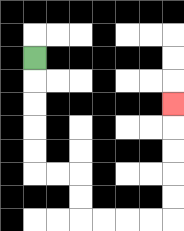{'start': '[1, 2]', 'end': '[7, 4]', 'path_directions': 'D,D,D,D,D,R,R,D,D,R,R,R,R,U,U,U,U,U', 'path_coordinates': '[[1, 2], [1, 3], [1, 4], [1, 5], [1, 6], [1, 7], [2, 7], [3, 7], [3, 8], [3, 9], [4, 9], [5, 9], [6, 9], [7, 9], [7, 8], [7, 7], [7, 6], [7, 5], [7, 4]]'}